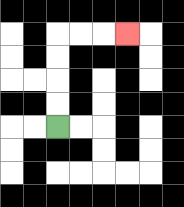{'start': '[2, 5]', 'end': '[5, 1]', 'path_directions': 'U,U,U,U,R,R,R', 'path_coordinates': '[[2, 5], [2, 4], [2, 3], [2, 2], [2, 1], [3, 1], [4, 1], [5, 1]]'}